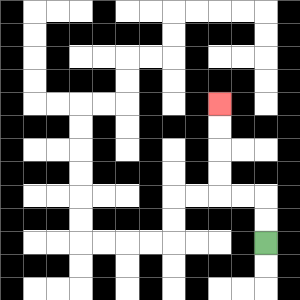{'start': '[11, 10]', 'end': '[9, 4]', 'path_directions': 'U,U,L,L,U,U,U,U', 'path_coordinates': '[[11, 10], [11, 9], [11, 8], [10, 8], [9, 8], [9, 7], [9, 6], [9, 5], [9, 4]]'}